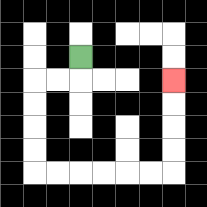{'start': '[3, 2]', 'end': '[7, 3]', 'path_directions': 'D,L,L,D,D,D,D,R,R,R,R,R,R,U,U,U,U', 'path_coordinates': '[[3, 2], [3, 3], [2, 3], [1, 3], [1, 4], [1, 5], [1, 6], [1, 7], [2, 7], [3, 7], [4, 7], [5, 7], [6, 7], [7, 7], [7, 6], [7, 5], [7, 4], [7, 3]]'}